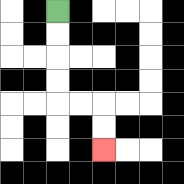{'start': '[2, 0]', 'end': '[4, 6]', 'path_directions': 'D,D,D,D,R,R,D,D', 'path_coordinates': '[[2, 0], [2, 1], [2, 2], [2, 3], [2, 4], [3, 4], [4, 4], [4, 5], [4, 6]]'}